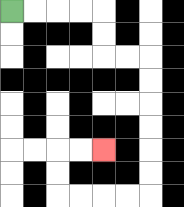{'start': '[0, 0]', 'end': '[4, 6]', 'path_directions': 'R,R,R,R,D,D,R,R,D,D,D,D,D,D,L,L,L,L,U,U,R,R', 'path_coordinates': '[[0, 0], [1, 0], [2, 0], [3, 0], [4, 0], [4, 1], [4, 2], [5, 2], [6, 2], [6, 3], [6, 4], [6, 5], [6, 6], [6, 7], [6, 8], [5, 8], [4, 8], [3, 8], [2, 8], [2, 7], [2, 6], [3, 6], [4, 6]]'}